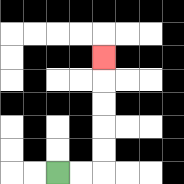{'start': '[2, 7]', 'end': '[4, 2]', 'path_directions': 'R,R,U,U,U,U,U', 'path_coordinates': '[[2, 7], [3, 7], [4, 7], [4, 6], [4, 5], [4, 4], [4, 3], [4, 2]]'}